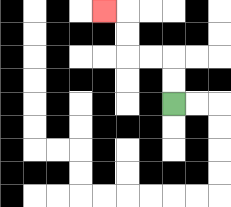{'start': '[7, 4]', 'end': '[4, 0]', 'path_directions': 'U,U,L,L,U,U,L', 'path_coordinates': '[[7, 4], [7, 3], [7, 2], [6, 2], [5, 2], [5, 1], [5, 0], [4, 0]]'}